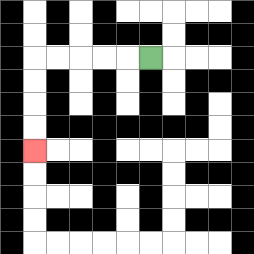{'start': '[6, 2]', 'end': '[1, 6]', 'path_directions': 'L,L,L,L,L,D,D,D,D', 'path_coordinates': '[[6, 2], [5, 2], [4, 2], [3, 2], [2, 2], [1, 2], [1, 3], [1, 4], [1, 5], [1, 6]]'}